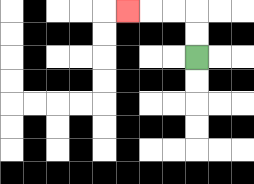{'start': '[8, 2]', 'end': '[5, 0]', 'path_directions': 'U,U,L,L,L', 'path_coordinates': '[[8, 2], [8, 1], [8, 0], [7, 0], [6, 0], [5, 0]]'}